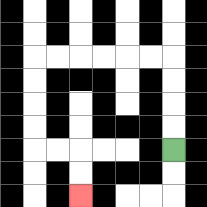{'start': '[7, 6]', 'end': '[3, 8]', 'path_directions': 'U,U,U,U,L,L,L,L,L,L,D,D,D,D,R,R,D,D', 'path_coordinates': '[[7, 6], [7, 5], [7, 4], [7, 3], [7, 2], [6, 2], [5, 2], [4, 2], [3, 2], [2, 2], [1, 2], [1, 3], [1, 4], [1, 5], [1, 6], [2, 6], [3, 6], [3, 7], [3, 8]]'}